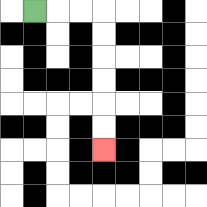{'start': '[1, 0]', 'end': '[4, 6]', 'path_directions': 'R,R,R,D,D,D,D,D,D', 'path_coordinates': '[[1, 0], [2, 0], [3, 0], [4, 0], [4, 1], [4, 2], [4, 3], [4, 4], [4, 5], [4, 6]]'}